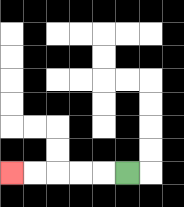{'start': '[5, 7]', 'end': '[0, 7]', 'path_directions': 'L,L,L,L,L', 'path_coordinates': '[[5, 7], [4, 7], [3, 7], [2, 7], [1, 7], [0, 7]]'}